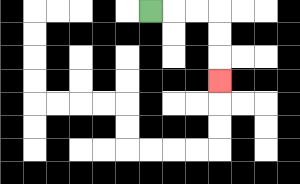{'start': '[6, 0]', 'end': '[9, 3]', 'path_directions': 'R,R,R,D,D,D', 'path_coordinates': '[[6, 0], [7, 0], [8, 0], [9, 0], [9, 1], [9, 2], [9, 3]]'}